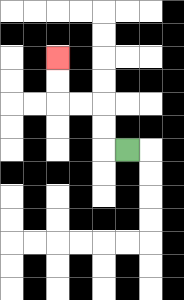{'start': '[5, 6]', 'end': '[2, 2]', 'path_directions': 'L,U,U,L,L,U,U', 'path_coordinates': '[[5, 6], [4, 6], [4, 5], [4, 4], [3, 4], [2, 4], [2, 3], [2, 2]]'}